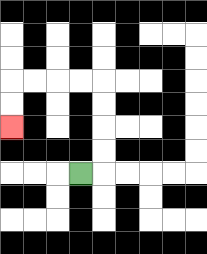{'start': '[3, 7]', 'end': '[0, 5]', 'path_directions': 'R,U,U,U,U,L,L,L,L,D,D', 'path_coordinates': '[[3, 7], [4, 7], [4, 6], [4, 5], [4, 4], [4, 3], [3, 3], [2, 3], [1, 3], [0, 3], [0, 4], [0, 5]]'}